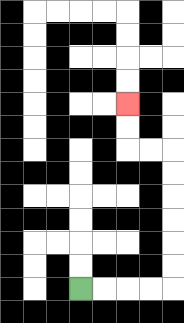{'start': '[3, 12]', 'end': '[5, 4]', 'path_directions': 'R,R,R,R,U,U,U,U,U,U,L,L,U,U', 'path_coordinates': '[[3, 12], [4, 12], [5, 12], [6, 12], [7, 12], [7, 11], [7, 10], [7, 9], [7, 8], [7, 7], [7, 6], [6, 6], [5, 6], [5, 5], [5, 4]]'}